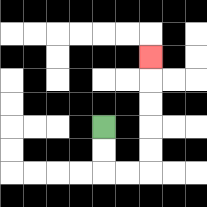{'start': '[4, 5]', 'end': '[6, 2]', 'path_directions': 'D,D,R,R,U,U,U,U,U', 'path_coordinates': '[[4, 5], [4, 6], [4, 7], [5, 7], [6, 7], [6, 6], [6, 5], [6, 4], [6, 3], [6, 2]]'}